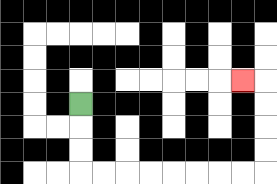{'start': '[3, 4]', 'end': '[10, 3]', 'path_directions': 'D,D,D,R,R,R,R,R,R,R,R,U,U,U,U,L', 'path_coordinates': '[[3, 4], [3, 5], [3, 6], [3, 7], [4, 7], [5, 7], [6, 7], [7, 7], [8, 7], [9, 7], [10, 7], [11, 7], [11, 6], [11, 5], [11, 4], [11, 3], [10, 3]]'}